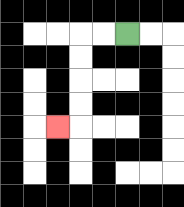{'start': '[5, 1]', 'end': '[2, 5]', 'path_directions': 'L,L,D,D,D,D,L', 'path_coordinates': '[[5, 1], [4, 1], [3, 1], [3, 2], [3, 3], [3, 4], [3, 5], [2, 5]]'}